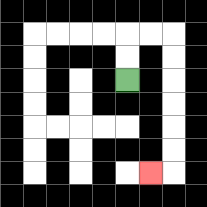{'start': '[5, 3]', 'end': '[6, 7]', 'path_directions': 'U,U,R,R,D,D,D,D,D,D,L', 'path_coordinates': '[[5, 3], [5, 2], [5, 1], [6, 1], [7, 1], [7, 2], [7, 3], [7, 4], [7, 5], [7, 6], [7, 7], [6, 7]]'}